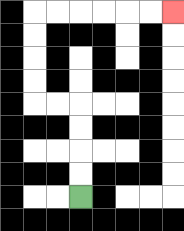{'start': '[3, 8]', 'end': '[7, 0]', 'path_directions': 'U,U,U,U,L,L,U,U,U,U,R,R,R,R,R,R', 'path_coordinates': '[[3, 8], [3, 7], [3, 6], [3, 5], [3, 4], [2, 4], [1, 4], [1, 3], [1, 2], [1, 1], [1, 0], [2, 0], [3, 0], [4, 0], [5, 0], [6, 0], [7, 0]]'}